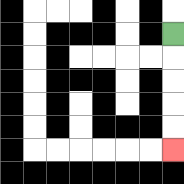{'start': '[7, 1]', 'end': '[7, 6]', 'path_directions': 'D,D,D,D,D', 'path_coordinates': '[[7, 1], [7, 2], [7, 3], [7, 4], [7, 5], [7, 6]]'}